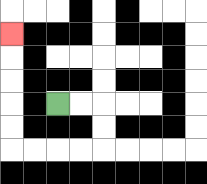{'start': '[2, 4]', 'end': '[0, 1]', 'path_directions': 'R,R,D,D,L,L,L,L,U,U,U,U,U', 'path_coordinates': '[[2, 4], [3, 4], [4, 4], [4, 5], [4, 6], [3, 6], [2, 6], [1, 6], [0, 6], [0, 5], [0, 4], [0, 3], [0, 2], [0, 1]]'}